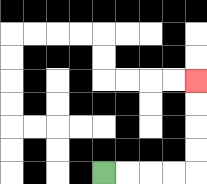{'start': '[4, 7]', 'end': '[8, 3]', 'path_directions': 'R,R,R,R,U,U,U,U', 'path_coordinates': '[[4, 7], [5, 7], [6, 7], [7, 7], [8, 7], [8, 6], [8, 5], [8, 4], [8, 3]]'}